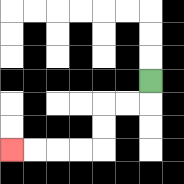{'start': '[6, 3]', 'end': '[0, 6]', 'path_directions': 'D,L,L,D,D,L,L,L,L', 'path_coordinates': '[[6, 3], [6, 4], [5, 4], [4, 4], [4, 5], [4, 6], [3, 6], [2, 6], [1, 6], [0, 6]]'}